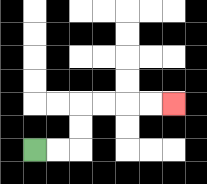{'start': '[1, 6]', 'end': '[7, 4]', 'path_directions': 'R,R,U,U,R,R,R,R', 'path_coordinates': '[[1, 6], [2, 6], [3, 6], [3, 5], [3, 4], [4, 4], [5, 4], [6, 4], [7, 4]]'}